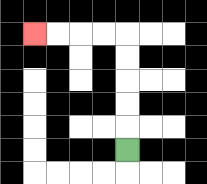{'start': '[5, 6]', 'end': '[1, 1]', 'path_directions': 'U,U,U,U,U,L,L,L,L', 'path_coordinates': '[[5, 6], [5, 5], [5, 4], [5, 3], [5, 2], [5, 1], [4, 1], [3, 1], [2, 1], [1, 1]]'}